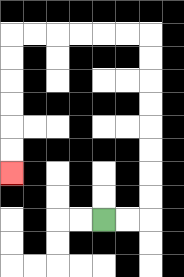{'start': '[4, 9]', 'end': '[0, 7]', 'path_directions': 'R,R,U,U,U,U,U,U,U,U,L,L,L,L,L,L,D,D,D,D,D,D', 'path_coordinates': '[[4, 9], [5, 9], [6, 9], [6, 8], [6, 7], [6, 6], [6, 5], [6, 4], [6, 3], [6, 2], [6, 1], [5, 1], [4, 1], [3, 1], [2, 1], [1, 1], [0, 1], [0, 2], [0, 3], [0, 4], [0, 5], [0, 6], [0, 7]]'}